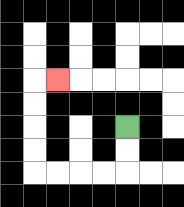{'start': '[5, 5]', 'end': '[2, 3]', 'path_directions': 'D,D,L,L,L,L,U,U,U,U,R', 'path_coordinates': '[[5, 5], [5, 6], [5, 7], [4, 7], [3, 7], [2, 7], [1, 7], [1, 6], [1, 5], [1, 4], [1, 3], [2, 3]]'}